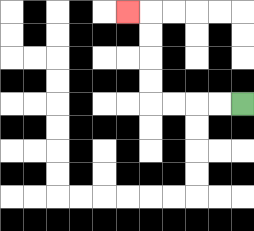{'start': '[10, 4]', 'end': '[5, 0]', 'path_directions': 'L,L,L,L,U,U,U,U,L', 'path_coordinates': '[[10, 4], [9, 4], [8, 4], [7, 4], [6, 4], [6, 3], [6, 2], [6, 1], [6, 0], [5, 0]]'}